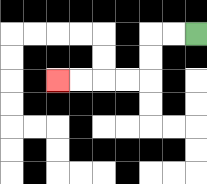{'start': '[8, 1]', 'end': '[2, 3]', 'path_directions': 'L,L,D,D,L,L,L,L', 'path_coordinates': '[[8, 1], [7, 1], [6, 1], [6, 2], [6, 3], [5, 3], [4, 3], [3, 3], [2, 3]]'}